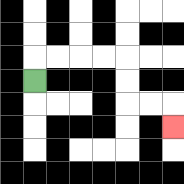{'start': '[1, 3]', 'end': '[7, 5]', 'path_directions': 'U,R,R,R,R,D,D,R,R,D', 'path_coordinates': '[[1, 3], [1, 2], [2, 2], [3, 2], [4, 2], [5, 2], [5, 3], [5, 4], [6, 4], [7, 4], [7, 5]]'}